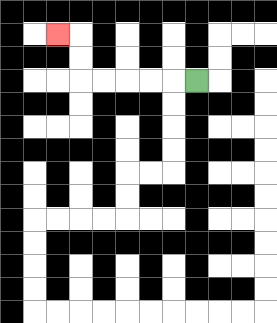{'start': '[8, 3]', 'end': '[2, 1]', 'path_directions': 'L,L,L,L,L,U,U,L', 'path_coordinates': '[[8, 3], [7, 3], [6, 3], [5, 3], [4, 3], [3, 3], [3, 2], [3, 1], [2, 1]]'}